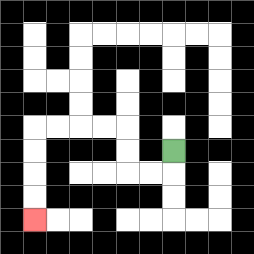{'start': '[7, 6]', 'end': '[1, 9]', 'path_directions': 'D,L,L,U,U,L,L,L,L,D,D,D,D', 'path_coordinates': '[[7, 6], [7, 7], [6, 7], [5, 7], [5, 6], [5, 5], [4, 5], [3, 5], [2, 5], [1, 5], [1, 6], [1, 7], [1, 8], [1, 9]]'}